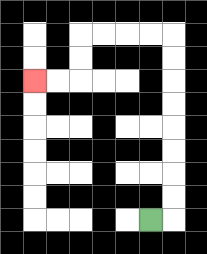{'start': '[6, 9]', 'end': '[1, 3]', 'path_directions': 'R,U,U,U,U,U,U,U,U,L,L,L,L,D,D,L,L', 'path_coordinates': '[[6, 9], [7, 9], [7, 8], [7, 7], [7, 6], [7, 5], [7, 4], [7, 3], [7, 2], [7, 1], [6, 1], [5, 1], [4, 1], [3, 1], [3, 2], [3, 3], [2, 3], [1, 3]]'}